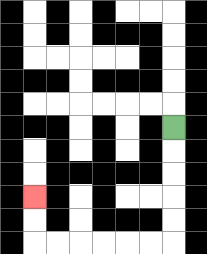{'start': '[7, 5]', 'end': '[1, 8]', 'path_directions': 'D,D,D,D,D,L,L,L,L,L,L,U,U', 'path_coordinates': '[[7, 5], [7, 6], [7, 7], [7, 8], [7, 9], [7, 10], [6, 10], [5, 10], [4, 10], [3, 10], [2, 10], [1, 10], [1, 9], [1, 8]]'}